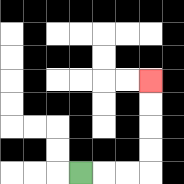{'start': '[3, 7]', 'end': '[6, 3]', 'path_directions': 'R,R,R,U,U,U,U', 'path_coordinates': '[[3, 7], [4, 7], [5, 7], [6, 7], [6, 6], [6, 5], [6, 4], [6, 3]]'}